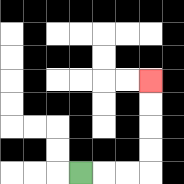{'start': '[3, 7]', 'end': '[6, 3]', 'path_directions': 'R,R,R,U,U,U,U', 'path_coordinates': '[[3, 7], [4, 7], [5, 7], [6, 7], [6, 6], [6, 5], [6, 4], [6, 3]]'}